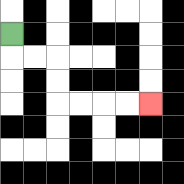{'start': '[0, 1]', 'end': '[6, 4]', 'path_directions': 'D,R,R,D,D,R,R,R,R', 'path_coordinates': '[[0, 1], [0, 2], [1, 2], [2, 2], [2, 3], [2, 4], [3, 4], [4, 4], [5, 4], [6, 4]]'}